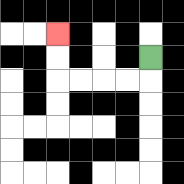{'start': '[6, 2]', 'end': '[2, 1]', 'path_directions': 'D,L,L,L,L,U,U', 'path_coordinates': '[[6, 2], [6, 3], [5, 3], [4, 3], [3, 3], [2, 3], [2, 2], [2, 1]]'}